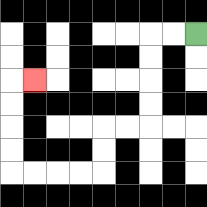{'start': '[8, 1]', 'end': '[1, 3]', 'path_directions': 'L,L,D,D,D,D,L,L,D,D,L,L,L,L,U,U,U,U,R', 'path_coordinates': '[[8, 1], [7, 1], [6, 1], [6, 2], [6, 3], [6, 4], [6, 5], [5, 5], [4, 5], [4, 6], [4, 7], [3, 7], [2, 7], [1, 7], [0, 7], [0, 6], [0, 5], [0, 4], [0, 3], [1, 3]]'}